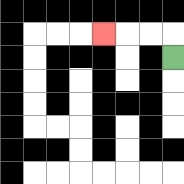{'start': '[7, 2]', 'end': '[4, 1]', 'path_directions': 'U,L,L,L', 'path_coordinates': '[[7, 2], [7, 1], [6, 1], [5, 1], [4, 1]]'}